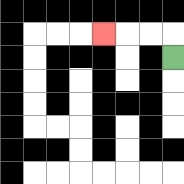{'start': '[7, 2]', 'end': '[4, 1]', 'path_directions': 'U,L,L,L', 'path_coordinates': '[[7, 2], [7, 1], [6, 1], [5, 1], [4, 1]]'}